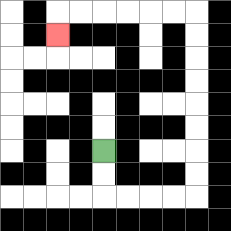{'start': '[4, 6]', 'end': '[2, 1]', 'path_directions': 'D,D,R,R,R,R,U,U,U,U,U,U,U,U,L,L,L,L,L,L,D', 'path_coordinates': '[[4, 6], [4, 7], [4, 8], [5, 8], [6, 8], [7, 8], [8, 8], [8, 7], [8, 6], [8, 5], [8, 4], [8, 3], [8, 2], [8, 1], [8, 0], [7, 0], [6, 0], [5, 0], [4, 0], [3, 0], [2, 0], [2, 1]]'}